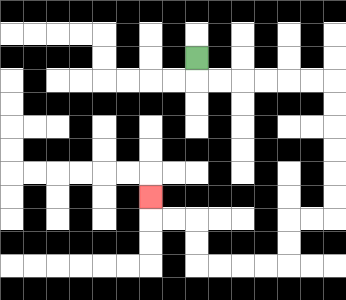{'start': '[8, 2]', 'end': '[6, 8]', 'path_directions': 'D,R,R,R,R,R,R,D,D,D,D,D,D,L,L,D,D,L,L,L,L,U,U,L,L,U', 'path_coordinates': '[[8, 2], [8, 3], [9, 3], [10, 3], [11, 3], [12, 3], [13, 3], [14, 3], [14, 4], [14, 5], [14, 6], [14, 7], [14, 8], [14, 9], [13, 9], [12, 9], [12, 10], [12, 11], [11, 11], [10, 11], [9, 11], [8, 11], [8, 10], [8, 9], [7, 9], [6, 9], [6, 8]]'}